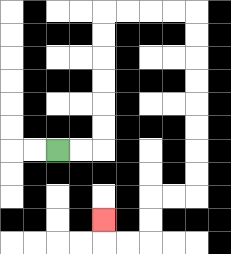{'start': '[2, 6]', 'end': '[4, 9]', 'path_directions': 'R,R,U,U,U,U,U,U,R,R,R,R,D,D,D,D,D,D,D,D,L,L,D,D,L,L,U', 'path_coordinates': '[[2, 6], [3, 6], [4, 6], [4, 5], [4, 4], [4, 3], [4, 2], [4, 1], [4, 0], [5, 0], [6, 0], [7, 0], [8, 0], [8, 1], [8, 2], [8, 3], [8, 4], [8, 5], [8, 6], [8, 7], [8, 8], [7, 8], [6, 8], [6, 9], [6, 10], [5, 10], [4, 10], [4, 9]]'}